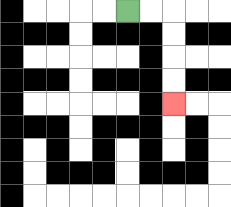{'start': '[5, 0]', 'end': '[7, 4]', 'path_directions': 'R,R,D,D,D,D', 'path_coordinates': '[[5, 0], [6, 0], [7, 0], [7, 1], [7, 2], [7, 3], [7, 4]]'}